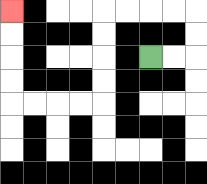{'start': '[6, 2]', 'end': '[0, 0]', 'path_directions': 'R,R,U,U,L,L,L,L,D,D,D,D,L,L,L,L,U,U,U,U', 'path_coordinates': '[[6, 2], [7, 2], [8, 2], [8, 1], [8, 0], [7, 0], [6, 0], [5, 0], [4, 0], [4, 1], [4, 2], [4, 3], [4, 4], [3, 4], [2, 4], [1, 4], [0, 4], [0, 3], [0, 2], [0, 1], [0, 0]]'}